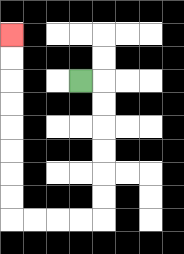{'start': '[3, 3]', 'end': '[0, 1]', 'path_directions': 'R,D,D,D,D,D,D,L,L,L,L,U,U,U,U,U,U,U,U', 'path_coordinates': '[[3, 3], [4, 3], [4, 4], [4, 5], [4, 6], [4, 7], [4, 8], [4, 9], [3, 9], [2, 9], [1, 9], [0, 9], [0, 8], [0, 7], [0, 6], [0, 5], [0, 4], [0, 3], [0, 2], [0, 1]]'}